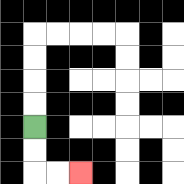{'start': '[1, 5]', 'end': '[3, 7]', 'path_directions': 'D,D,R,R', 'path_coordinates': '[[1, 5], [1, 6], [1, 7], [2, 7], [3, 7]]'}